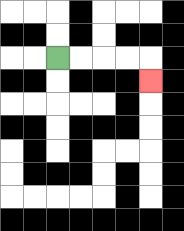{'start': '[2, 2]', 'end': '[6, 3]', 'path_directions': 'R,R,R,R,D', 'path_coordinates': '[[2, 2], [3, 2], [4, 2], [5, 2], [6, 2], [6, 3]]'}